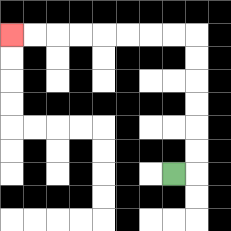{'start': '[7, 7]', 'end': '[0, 1]', 'path_directions': 'R,U,U,U,U,U,U,L,L,L,L,L,L,L,L', 'path_coordinates': '[[7, 7], [8, 7], [8, 6], [8, 5], [8, 4], [8, 3], [8, 2], [8, 1], [7, 1], [6, 1], [5, 1], [4, 1], [3, 1], [2, 1], [1, 1], [0, 1]]'}